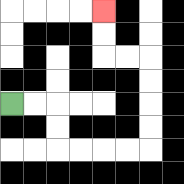{'start': '[0, 4]', 'end': '[4, 0]', 'path_directions': 'R,R,D,D,R,R,R,R,U,U,U,U,L,L,U,U', 'path_coordinates': '[[0, 4], [1, 4], [2, 4], [2, 5], [2, 6], [3, 6], [4, 6], [5, 6], [6, 6], [6, 5], [6, 4], [6, 3], [6, 2], [5, 2], [4, 2], [4, 1], [4, 0]]'}